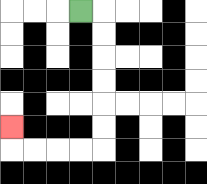{'start': '[3, 0]', 'end': '[0, 5]', 'path_directions': 'R,D,D,D,D,D,D,L,L,L,L,U', 'path_coordinates': '[[3, 0], [4, 0], [4, 1], [4, 2], [4, 3], [4, 4], [4, 5], [4, 6], [3, 6], [2, 6], [1, 6], [0, 6], [0, 5]]'}